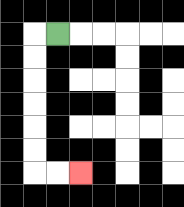{'start': '[2, 1]', 'end': '[3, 7]', 'path_directions': 'L,D,D,D,D,D,D,R,R', 'path_coordinates': '[[2, 1], [1, 1], [1, 2], [1, 3], [1, 4], [1, 5], [1, 6], [1, 7], [2, 7], [3, 7]]'}